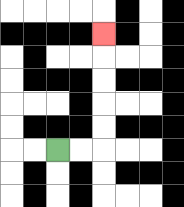{'start': '[2, 6]', 'end': '[4, 1]', 'path_directions': 'R,R,U,U,U,U,U', 'path_coordinates': '[[2, 6], [3, 6], [4, 6], [4, 5], [4, 4], [4, 3], [4, 2], [4, 1]]'}